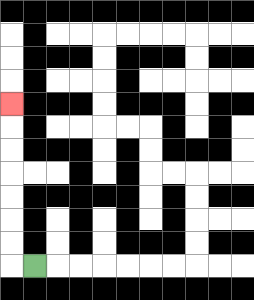{'start': '[1, 11]', 'end': '[0, 4]', 'path_directions': 'L,U,U,U,U,U,U,U', 'path_coordinates': '[[1, 11], [0, 11], [0, 10], [0, 9], [0, 8], [0, 7], [0, 6], [0, 5], [0, 4]]'}